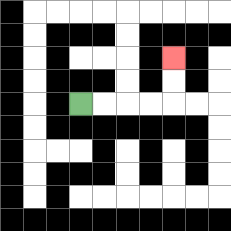{'start': '[3, 4]', 'end': '[7, 2]', 'path_directions': 'R,R,R,R,U,U', 'path_coordinates': '[[3, 4], [4, 4], [5, 4], [6, 4], [7, 4], [7, 3], [7, 2]]'}